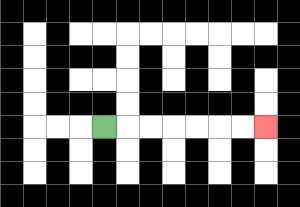{'start': '[4, 5]', 'end': '[11, 5]', 'path_directions': 'R,R,R,R,R,R,R', 'path_coordinates': '[[4, 5], [5, 5], [6, 5], [7, 5], [8, 5], [9, 5], [10, 5], [11, 5]]'}